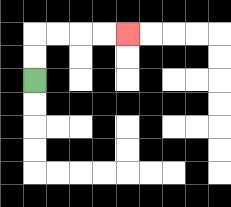{'start': '[1, 3]', 'end': '[5, 1]', 'path_directions': 'U,U,R,R,R,R', 'path_coordinates': '[[1, 3], [1, 2], [1, 1], [2, 1], [3, 1], [4, 1], [5, 1]]'}